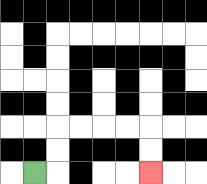{'start': '[1, 7]', 'end': '[6, 7]', 'path_directions': 'R,U,U,R,R,R,R,D,D', 'path_coordinates': '[[1, 7], [2, 7], [2, 6], [2, 5], [3, 5], [4, 5], [5, 5], [6, 5], [6, 6], [6, 7]]'}